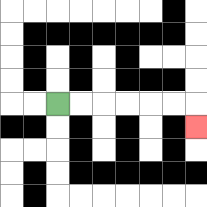{'start': '[2, 4]', 'end': '[8, 5]', 'path_directions': 'R,R,R,R,R,R,D', 'path_coordinates': '[[2, 4], [3, 4], [4, 4], [5, 4], [6, 4], [7, 4], [8, 4], [8, 5]]'}